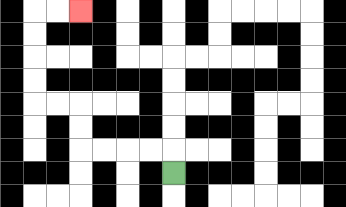{'start': '[7, 7]', 'end': '[3, 0]', 'path_directions': 'U,L,L,L,L,U,U,L,L,U,U,U,U,R,R', 'path_coordinates': '[[7, 7], [7, 6], [6, 6], [5, 6], [4, 6], [3, 6], [3, 5], [3, 4], [2, 4], [1, 4], [1, 3], [1, 2], [1, 1], [1, 0], [2, 0], [3, 0]]'}